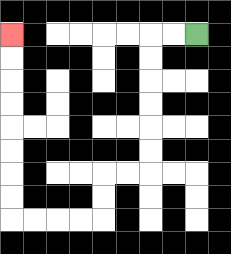{'start': '[8, 1]', 'end': '[0, 1]', 'path_directions': 'L,L,D,D,D,D,D,D,L,L,D,D,L,L,L,L,U,U,U,U,U,U,U,U', 'path_coordinates': '[[8, 1], [7, 1], [6, 1], [6, 2], [6, 3], [6, 4], [6, 5], [6, 6], [6, 7], [5, 7], [4, 7], [4, 8], [4, 9], [3, 9], [2, 9], [1, 9], [0, 9], [0, 8], [0, 7], [0, 6], [0, 5], [0, 4], [0, 3], [0, 2], [0, 1]]'}